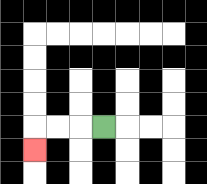{'start': '[4, 5]', 'end': '[1, 6]', 'path_directions': 'L,L,L,D', 'path_coordinates': '[[4, 5], [3, 5], [2, 5], [1, 5], [1, 6]]'}